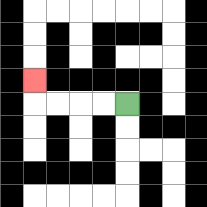{'start': '[5, 4]', 'end': '[1, 3]', 'path_directions': 'L,L,L,L,U', 'path_coordinates': '[[5, 4], [4, 4], [3, 4], [2, 4], [1, 4], [1, 3]]'}